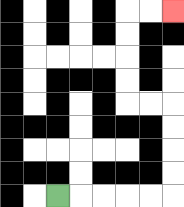{'start': '[2, 8]', 'end': '[7, 0]', 'path_directions': 'R,R,R,R,R,U,U,U,U,L,L,U,U,U,U,R,R', 'path_coordinates': '[[2, 8], [3, 8], [4, 8], [5, 8], [6, 8], [7, 8], [7, 7], [7, 6], [7, 5], [7, 4], [6, 4], [5, 4], [5, 3], [5, 2], [5, 1], [5, 0], [6, 0], [7, 0]]'}